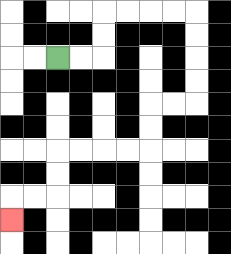{'start': '[2, 2]', 'end': '[0, 9]', 'path_directions': 'R,R,U,U,R,R,R,R,D,D,D,D,L,L,D,D,L,L,L,L,D,D,L,L,D', 'path_coordinates': '[[2, 2], [3, 2], [4, 2], [4, 1], [4, 0], [5, 0], [6, 0], [7, 0], [8, 0], [8, 1], [8, 2], [8, 3], [8, 4], [7, 4], [6, 4], [6, 5], [6, 6], [5, 6], [4, 6], [3, 6], [2, 6], [2, 7], [2, 8], [1, 8], [0, 8], [0, 9]]'}